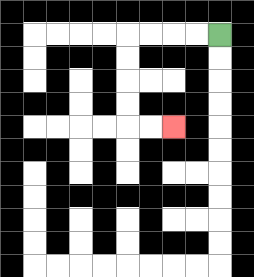{'start': '[9, 1]', 'end': '[7, 5]', 'path_directions': 'L,L,L,L,D,D,D,D,R,R', 'path_coordinates': '[[9, 1], [8, 1], [7, 1], [6, 1], [5, 1], [5, 2], [5, 3], [5, 4], [5, 5], [6, 5], [7, 5]]'}